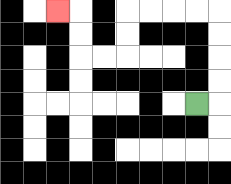{'start': '[8, 4]', 'end': '[2, 0]', 'path_directions': 'R,U,U,U,U,L,L,L,L,D,D,L,L,U,U,L', 'path_coordinates': '[[8, 4], [9, 4], [9, 3], [9, 2], [9, 1], [9, 0], [8, 0], [7, 0], [6, 0], [5, 0], [5, 1], [5, 2], [4, 2], [3, 2], [3, 1], [3, 0], [2, 0]]'}